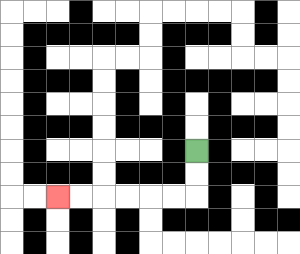{'start': '[8, 6]', 'end': '[2, 8]', 'path_directions': 'D,D,L,L,L,L,L,L', 'path_coordinates': '[[8, 6], [8, 7], [8, 8], [7, 8], [6, 8], [5, 8], [4, 8], [3, 8], [2, 8]]'}